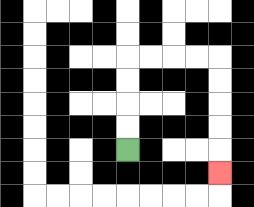{'start': '[5, 6]', 'end': '[9, 7]', 'path_directions': 'U,U,U,U,R,R,R,R,D,D,D,D,D', 'path_coordinates': '[[5, 6], [5, 5], [5, 4], [5, 3], [5, 2], [6, 2], [7, 2], [8, 2], [9, 2], [9, 3], [9, 4], [9, 5], [9, 6], [9, 7]]'}